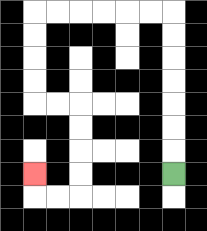{'start': '[7, 7]', 'end': '[1, 7]', 'path_directions': 'U,U,U,U,U,U,U,L,L,L,L,L,L,D,D,D,D,R,R,D,D,D,D,L,L,U', 'path_coordinates': '[[7, 7], [7, 6], [7, 5], [7, 4], [7, 3], [7, 2], [7, 1], [7, 0], [6, 0], [5, 0], [4, 0], [3, 0], [2, 0], [1, 0], [1, 1], [1, 2], [1, 3], [1, 4], [2, 4], [3, 4], [3, 5], [3, 6], [3, 7], [3, 8], [2, 8], [1, 8], [1, 7]]'}